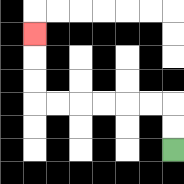{'start': '[7, 6]', 'end': '[1, 1]', 'path_directions': 'U,U,L,L,L,L,L,L,U,U,U', 'path_coordinates': '[[7, 6], [7, 5], [7, 4], [6, 4], [5, 4], [4, 4], [3, 4], [2, 4], [1, 4], [1, 3], [1, 2], [1, 1]]'}